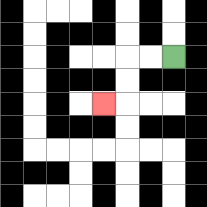{'start': '[7, 2]', 'end': '[4, 4]', 'path_directions': 'L,L,D,D,L', 'path_coordinates': '[[7, 2], [6, 2], [5, 2], [5, 3], [5, 4], [4, 4]]'}